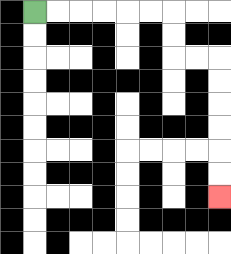{'start': '[1, 0]', 'end': '[9, 8]', 'path_directions': 'R,R,R,R,R,R,D,D,R,R,D,D,D,D,D,D', 'path_coordinates': '[[1, 0], [2, 0], [3, 0], [4, 0], [5, 0], [6, 0], [7, 0], [7, 1], [7, 2], [8, 2], [9, 2], [9, 3], [9, 4], [9, 5], [9, 6], [9, 7], [9, 8]]'}